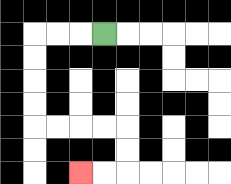{'start': '[4, 1]', 'end': '[3, 7]', 'path_directions': 'L,L,L,D,D,D,D,R,R,R,R,D,D,L,L', 'path_coordinates': '[[4, 1], [3, 1], [2, 1], [1, 1], [1, 2], [1, 3], [1, 4], [1, 5], [2, 5], [3, 5], [4, 5], [5, 5], [5, 6], [5, 7], [4, 7], [3, 7]]'}